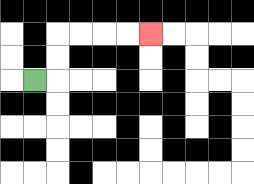{'start': '[1, 3]', 'end': '[6, 1]', 'path_directions': 'R,U,U,R,R,R,R', 'path_coordinates': '[[1, 3], [2, 3], [2, 2], [2, 1], [3, 1], [4, 1], [5, 1], [6, 1]]'}